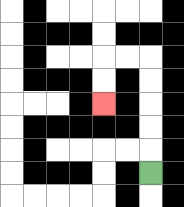{'start': '[6, 7]', 'end': '[4, 4]', 'path_directions': 'U,U,U,U,U,L,L,D,D', 'path_coordinates': '[[6, 7], [6, 6], [6, 5], [6, 4], [6, 3], [6, 2], [5, 2], [4, 2], [4, 3], [4, 4]]'}